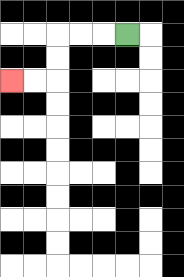{'start': '[5, 1]', 'end': '[0, 3]', 'path_directions': 'L,L,L,D,D,L,L', 'path_coordinates': '[[5, 1], [4, 1], [3, 1], [2, 1], [2, 2], [2, 3], [1, 3], [0, 3]]'}